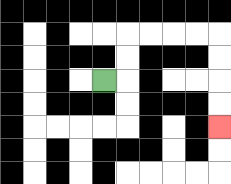{'start': '[4, 3]', 'end': '[9, 5]', 'path_directions': 'R,U,U,R,R,R,R,D,D,D,D', 'path_coordinates': '[[4, 3], [5, 3], [5, 2], [5, 1], [6, 1], [7, 1], [8, 1], [9, 1], [9, 2], [9, 3], [9, 4], [9, 5]]'}